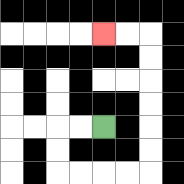{'start': '[4, 5]', 'end': '[4, 1]', 'path_directions': 'L,L,D,D,R,R,R,R,U,U,U,U,U,U,L,L', 'path_coordinates': '[[4, 5], [3, 5], [2, 5], [2, 6], [2, 7], [3, 7], [4, 7], [5, 7], [6, 7], [6, 6], [6, 5], [6, 4], [6, 3], [6, 2], [6, 1], [5, 1], [4, 1]]'}